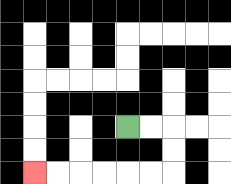{'start': '[5, 5]', 'end': '[1, 7]', 'path_directions': 'R,R,D,D,L,L,L,L,L,L', 'path_coordinates': '[[5, 5], [6, 5], [7, 5], [7, 6], [7, 7], [6, 7], [5, 7], [4, 7], [3, 7], [2, 7], [1, 7]]'}